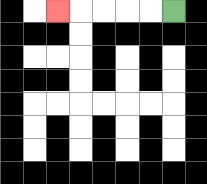{'start': '[7, 0]', 'end': '[2, 0]', 'path_directions': 'L,L,L,L,L', 'path_coordinates': '[[7, 0], [6, 0], [5, 0], [4, 0], [3, 0], [2, 0]]'}